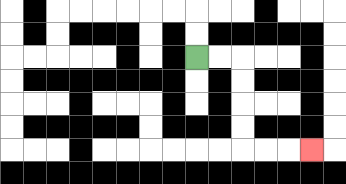{'start': '[8, 2]', 'end': '[13, 6]', 'path_directions': 'R,R,D,D,D,D,R,R,R', 'path_coordinates': '[[8, 2], [9, 2], [10, 2], [10, 3], [10, 4], [10, 5], [10, 6], [11, 6], [12, 6], [13, 6]]'}